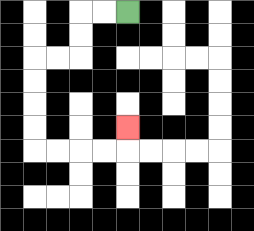{'start': '[5, 0]', 'end': '[5, 5]', 'path_directions': 'L,L,D,D,L,L,D,D,D,D,R,R,R,R,U', 'path_coordinates': '[[5, 0], [4, 0], [3, 0], [3, 1], [3, 2], [2, 2], [1, 2], [1, 3], [1, 4], [1, 5], [1, 6], [2, 6], [3, 6], [4, 6], [5, 6], [5, 5]]'}